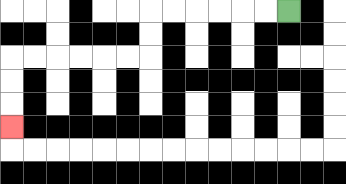{'start': '[12, 0]', 'end': '[0, 5]', 'path_directions': 'L,L,L,L,L,L,D,D,L,L,L,L,L,L,D,D,D', 'path_coordinates': '[[12, 0], [11, 0], [10, 0], [9, 0], [8, 0], [7, 0], [6, 0], [6, 1], [6, 2], [5, 2], [4, 2], [3, 2], [2, 2], [1, 2], [0, 2], [0, 3], [0, 4], [0, 5]]'}